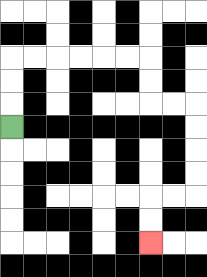{'start': '[0, 5]', 'end': '[6, 10]', 'path_directions': 'U,U,U,R,R,R,R,R,R,D,D,R,R,D,D,D,D,L,L,D,D', 'path_coordinates': '[[0, 5], [0, 4], [0, 3], [0, 2], [1, 2], [2, 2], [3, 2], [4, 2], [5, 2], [6, 2], [6, 3], [6, 4], [7, 4], [8, 4], [8, 5], [8, 6], [8, 7], [8, 8], [7, 8], [6, 8], [6, 9], [6, 10]]'}